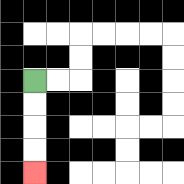{'start': '[1, 3]', 'end': '[1, 7]', 'path_directions': 'D,D,D,D', 'path_coordinates': '[[1, 3], [1, 4], [1, 5], [1, 6], [1, 7]]'}